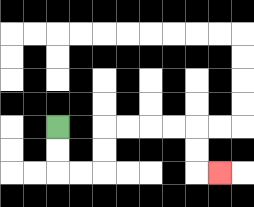{'start': '[2, 5]', 'end': '[9, 7]', 'path_directions': 'D,D,R,R,U,U,R,R,R,R,D,D,R', 'path_coordinates': '[[2, 5], [2, 6], [2, 7], [3, 7], [4, 7], [4, 6], [4, 5], [5, 5], [6, 5], [7, 5], [8, 5], [8, 6], [8, 7], [9, 7]]'}